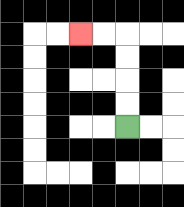{'start': '[5, 5]', 'end': '[3, 1]', 'path_directions': 'U,U,U,U,L,L', 'path_coordinates': '[[5, 5], [5, 4], [5, 3], [5, 2], [5, 1], [4, 1], [3, 1]]'}